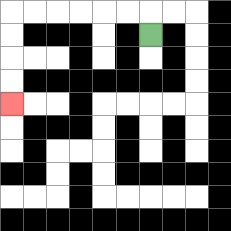{'start': '[6, 1]', 'end': '[0, 4]', 'path_directions': 'U,L,L,L,L,L,L,D,D,D,D', 'path_coordinates': '[[6, 1], [6, 0], [5, 0], [4, 0], [3, 0], [2, 0], [1, 0], [0, 0], [0, 1], [0, 2], [0, 3], [0, 4]]'}